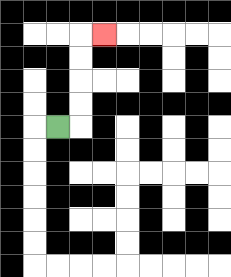{'start': '[2, 5]', 'end': '[4, 1]', 'path_directions': 'R,U,U,U,U,R', 'path_coordinates': '[[2, 5], [3, 5], [3, 4], [3, 3], [3, 2], [3, 1], [4, 1]]'}